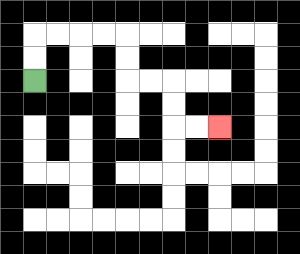{'start': '[1, 3]', 'end': '[9, 5]', 'path_directions': 'U,U,R,R,R,R,D,D,R,R,D,D,R,R', 'path_coordinates': '[[1, 3], [1, 2], [1, 1], [2, 1], [3, 1], [4, 1], [5, 1], [5, 2], [5, 3], [6, 3], [7, 3], [7, 4], [7, 5], [8, 5], [9, 5]]'}